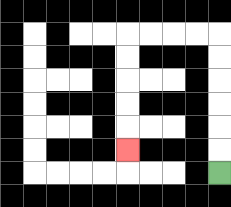{'start': '[9, 7]', 'end': '[5, 6]', 'path_directions': 'U,U,U,U,U,U,L,L,L,L,D,D,D,D,D', 'path_coordinates': '[[9, 7], [9, 6], [9, 5], [9, 4], [9, 3], [9, 2], [9, 1], [8, 1], [7, 1], [6, 1], [5, 1], [5, 2], [5, 3], [5, 4], [5, 5], [5, 6]]'}